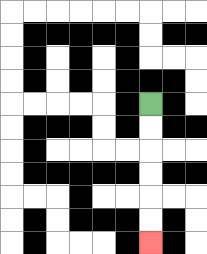{'start': '[6, 4]', 'end': '[6, 10]', 'path_directions': 'D,D,D,D,D,D', 'path_coordinates': '[[6, 4], [6, 5], [6, 6], [6, 7], [6, 8], [6, 9], [6, 10]]'}